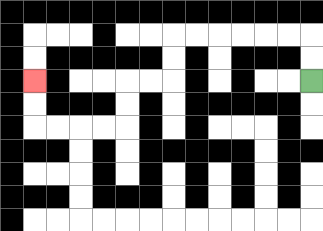{'start': '[13, 3]', 'end': '[1, 3]', 'path_directions': 'U,U,L,L,L,L,L,L,D,D,L,L,D,D,L,L,L,L,U,U', 'path_coordinates': '[[13, 3], [13, 2], [13, 1], [12, 1], [11, 1], [10, 1], [9, 1], [8, 1], [7, 1], [7, 2], [7, 3], [6, 3], [5, 3], [5, 4], [5, 5], [4, 5], [3, 5], [2, 5], [1, 5], [1, 4], [1, 3]]'}